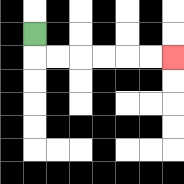{'start': '[1, 1]', 'end': '[7, 2]', 'path_directions': 'D,R,R,R,R,R,R', 'path_coordinates': '[[1, 1], [1, 2], [2, 2], [3, 2], [4, 2], [5, 2], [6, 2], [7, 2]]'}